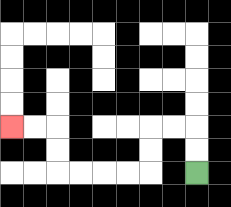{'start': '[8, 7]', 'end': '[0, 5]', 'path_directions': 'U,U,L,L,D,D,L,L,L,L,U,U,L,L', 'path_coordinates': '[[8, 7], [8, 6], [8, 5], [7, 5], [6, 5], [6, 6], [6, 7], [5, 7], [4, 7], [3, 7], [2, 7], [2, 6], [2, 5], [1, 5], [0, 5]]'}